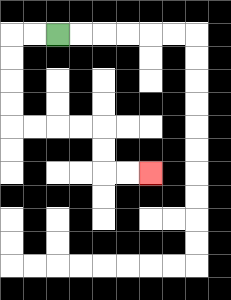{'start': '[2, 1]', 'end': '[6, 7]', 'path_directions': 'L,L,D,D,D,D,R,R,R,R,D,D,R,R', 'path_coordinates': '[[2, 1], [1, 1], [0, 1], [0, 2], [0, 3], [0, 4], [0, 5], [1, 5], [2, 5], [3, 5], [4, 5], [4, 6], [4, 7], [5, 7], [6, 7]]'}